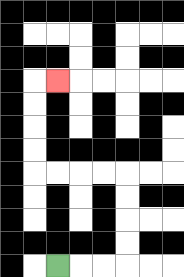{'start': '[2, 11]', 'end': '[2, 3]', 'path_directions': 'R,R,R,U,U,U,U,L,L,L,L,U,U,U,U,R', 'path_coordinates': '[[2, 11], [3, 11], [4, 11], [5, 11], [5, 10], [5, 9], [5, 8], [5, 7], [4, 7], [3, 7], [2, 7], [1, 7], [1, 6], [1, 5], [1, 4], [1, 3], [2, 3]]'}